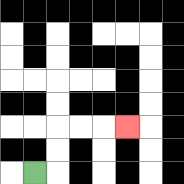{'start': '[1, 7]', 'end': '[5, 5]', 'path_directions': 'R,U,U,R,R,R', 'path_coordinates': '[[1, 7], [2, 7], [2, 6], [2, 5], [3, 5], [4, 5], [5, 5]]'}